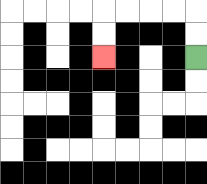{'start': '[8, 2]', 'end': '[4, 2]', 'path_directions': 'U,U,L,L,L,L,D,D', 'path_coordinates': '[[8, 2], [8, 1], [8, 0], [7, 0], [6, 0], [5, 0], [4, 0], [4, 1], [4, 2]]'}